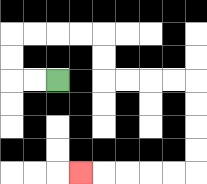{'start': '[2, 3]', 'end': '[3, 7]', 'path_directions': 'L,L,U,U,R,R,R,R,D,D,R,R,R,R,D,D,D,D,L,L,L,L,L', 'path_coordinates': '[[2, 3], [1, 3], [0, 3], [0, 2], [0, 1], [1, 1], [2, 1], [3, 1], [4, 1], [4, 2], [4, 3], [5, 3], [6, 3], [7, 3], [8, 3], [8, 4], [8, 5], [8, 6], [8, 7], [7, 7], [6, 7], [5, 7], [4, 7], [3, 7]]'}